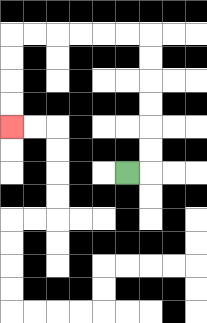{'start': '[5, 7]', 'end': '[0, 5]', 'path_directions': 'R,U,U,U,U,U,U,L,L,L,L,L,L,D,D,D,D', 'path_coordinates': '[[5, 7], [6, 7], [6, 6], [6, 5], [6, 4], [6, 3], [6, 2], [6, 1], [5, 1], [4, 1], [3, 1], [2, 1], [1, 1], [0, 1], [0, 2], [0, 3], [0, 4], [0, 5]]'}